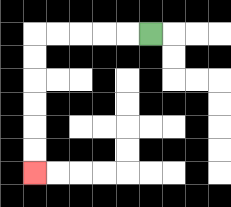{'start': '[6, 1]', 'end': '[1, 7]', 'path_directions': 'L,L,L,L,L,D,D,D,D,D,D', 'path_coordinates': '[[6, 1], [5, 1], [4, 1], [3, 1], [2, 1], [1, 1], [1, 2], [1, 3], [1, 4], [1, 5], [1, 6], [1, 7]]'}